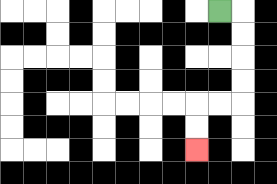{'start': '[9, 0]', 'end': '[8, 6]', 'path_directions': 'R,D,D,D,D,L,L,D,D', 'path_coordinates': '[[9, 0], [10, 0], [10, 1], [10, 2], [10, 3], [10, 4], [9, 4], [8, 4], [8, 5], [8, 6]]'}